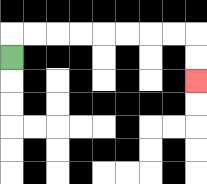{'start': '[0, 2]', 'end': '[8, 3]', 'path_directions': 'U,R,R,R,R,R,R,R,R,D,D', 'path_coordinates': '[[0, 2], [0, 1], [1, 1], [2, 1], [3, 1], [4, 1], [5, 1], [6, 1], [7, 1], [8, 1], [8, 2], [8, 3]]'}